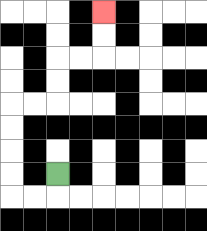{'start': '[2, 7]', 'end': '[4, 0]', 'path_directions': 'D,L,L,U,U,U,U,R,R,U,U,R,R,U,U', 'path_coordinates': '[[2, 7], [2, 8], [1, 8], [0, 8], [0, 7], [0, 6], [0, 5], [0, 4], [1, 4], [2, 4], [2, 3], [2, 2], [3, 2], [4, 2], [4, 1], [4, 0]]'}